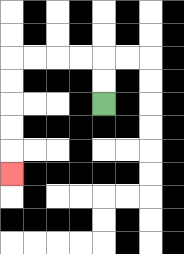{'start': '[4, 4]', 'end': '[0, 7]', 'path_directions': 'U,U,L,L,L,L,D,D,D,D,D', 'path_coordinates': '[[4, 4], [4, 3], [4, 2], [3, 2], [2, 2], [1, 2], [0, 2], [0, 3], [0, 4], [0, 5], [0, 6], [0, 7]]'}